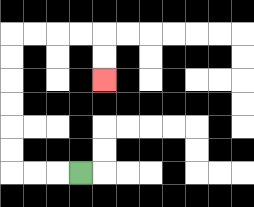{'start': '[3, 7]', 'end': '[4, 3]', 'path_directions': 'L,L,L,U,U,U,U,U,U,R,R,R,R,D,D', 'path_coordinates': '[[3, 7], [2, 7], [1, 7], [0, 7], [0, 6], [0, 5], [0, 4], [0, 3], [0, 2], [0, 1], [1, 1], [2, 1], [3, 1], [4, 1], [4, 2], [4, 3]]'}